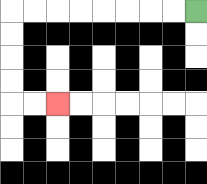{'start': '[8, 0]', 'end': '[2, 4]', 'path_directions': 'L,L,L,L,L,L,L,L,D,D,D,D,R,R', 'path_coordinates': '[[8, 0], [7, 0], [6, 0], [5, 0], [4, 0], [3, 0], [2, 0], [1, 0], [0, 0], [0, 1], [0, 2], [0, 3], [0, 4], [1, 4], [2, 4]]'}